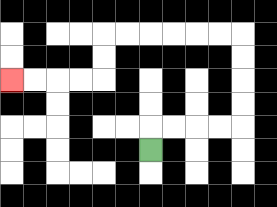{'start': '[6, 6]', 'end': '[0, 3]', 'path_directions': 'U,R,R,R,R,U,U,U,U,L,L,L,L,L,L,D,D,L,L,L,L', 'path_coordinates': '[[6, 6], [6, 5], [7, 5], [8, 5], [9, 5], [10, 5], [10, 4], [10, 3], [10, 2], [10, 1], [9, 1], [8, 1], [7, 1], [6, 1], [5, 1], [4, 1], [4, 2], [4, 3], [3, 3], [2, 3], [1, 3], [0, 3]]'}